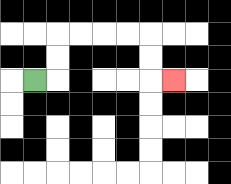{'start': '[1, 3]', 'end': '[7, 3]', 'path_directions': 'R,U,U,R,R,R,R,D,D,R', 'path_coordinates': '[[1, 3], [2, 3], [2, 2], [2, 1], [3, 1], [4, 1], [5, 1], [6, 1], [6, 2], [6, 3], [7, 3]]'}